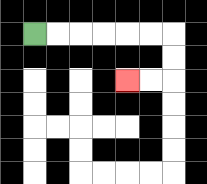{'start': '[1, 1]', 'end': '[5, 3]', 'path_directions': 'R,R,R,R,R,R,D,D,L,L', 'path_coordinates': '[[1, 1], [2, 1], [3, 1], [4, 1], [5, 1], [6, 1], [7, 1], [7, 2], [7, 3], [6, 3], [5, 3]]'}